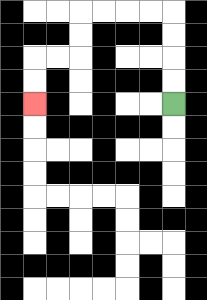{'start': '[7, 4]', 'end': '[1, 4]', 'path_directions': 'U,U,U,U,L,L,L,L,D,D,L,L,D,D', 'path_coordinates': '[[7, 4], [7, 3], [7, 2], [7, 1], [7, 0], [6, 0], [5, 0], [4, 0], [3, 0], [3, 1], [3, 2], [2, 2], [1, 2], [1, 3], [1, 4]]'}